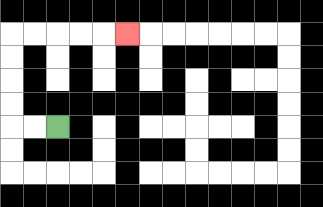{'start': '[2, 5]', 'end': '[5, 1]', 'path_directions': 'L,L,U,U,U,U,R,R,R,R,R', 'path_coordinates': '[[2, 5], [1, 5], [0, 5], [0, 4], [0, 3], [0, 2], [0, 1], [1, 1], [2, 1], [3, 1], [4, 1], [5, 1]]'}